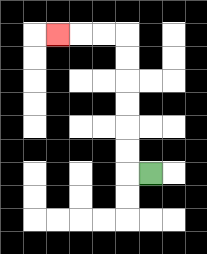{'start': '[6, 7]', 'end': '[2, 1]', 'path_directions': 'L,U,U,U,U,U,U,L,L,L', 'path_coordinates': '[[6, 7], [5, 7], [5, 6], [5, 5], [5, 4], [5, 3], [5, 2], [5, 1], [4, 1], [3, 1], [2, 1]]'}